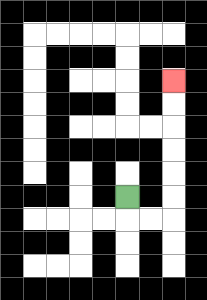{'start': '[5, 8]', 'end': '[7, 3]', 'path_directions': 'D,R,R,U,U,U,U,U,U', 'path_coordinates': '[[5, 8], [5, 9], [6, 9], [7, 9], [7, 8], [7, 7], [7, 6], [7, 5], [7, 4], [7, 3]]'}